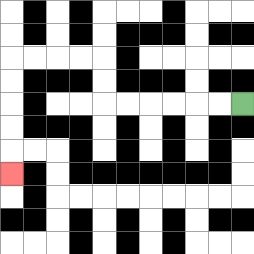{'start': '[10, 4]', 'end': '[0, 7]', 'path_directions': 'L,L,L,L,L,L,U,U,L,L,L,L,D,D,D,D,D', 'path_coordinates': '[[10, 4], [9, 4], [8, 4], [7, 4], [6, 4], [5, 4], [4, 4], [4, 3], [4, 2], [3, 2], [2, 2], [1, 2], [0, 2], [0, 3], [0, 4], [0, 5], [0, 6], [0, 7]]'}